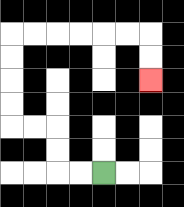{'start': '[4, 7]', 'end': '[6, 3]', 'path_directions': 'L,L,U,U,L,L,U,U,U,U,R,R,R,R,R,R,D,D', 'path_coordinates': '[[4, 7], [3, 7], [2, 7], [2, 6], [2, 5], [1, 5], [0, 5], [0, 4], [0, 3], [0, 2], [0, 1], [1, 1], [2, 1], [3, 1], [4, 1], [5, 1], [6, 1], [6, 2], [6, 3]]'}